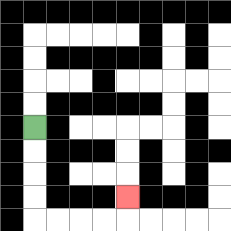{'start': '[1, 5]', 'end': '[5, 8]', 'path_directions': 'D,D,D,D,R,R,R,R,U', 'path_coordinates': '[[1, 5], [1, 6], [1, 7], [1, 8], [1, 9], [2, 9], [3, 9], [4, 9], [5, 9], [5, 8]]'}